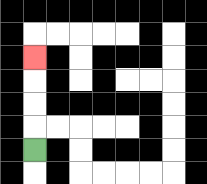{'start': '[1, 6]', 'end': '[1, 2]', 'path_directions': 'U,U,U,U', 'path_coordinates': '[[1, 6], [1, 5], [1, 4], [1, 3], [1, 2]]'}